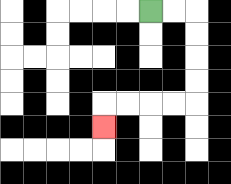{'start': '[6, 0]', 'end': '[4, 5]', 'path_directions': 'R,R,D,D,D,D,L,L,L,L,D', 'path_coordinates': '[[6, 0], [7, 0], [8, 0], [8, 1], [8, 2], [8, 3], [8, 4], [7, 4], [6, 4], [5, 4], [4, 4], [4, 5]]'}